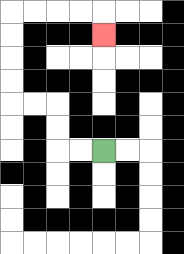{'start': '[4, 6]', 'end': '[4, 1]', 'path_directions': 'L,L,U,U,L,L,U,U,U,U,R,R,R,R,D', 'path_coordinates': '[[4, 6], [3, 6], [2, 6], [2, 5], [2, 4], [1, 4], [0, 4], [0, 3], [0, 2], [0, 1], [0, 0], [1, 0], [2, 0], [3, 0], [4, 0], [4, 1]]'}